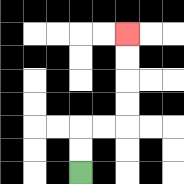{'start': '[3, 7]', 'end': '[5, 1]', 'path_directions': 'U,U,R,R,U,U,U,U', 'path_coordinates': '[[3, 7], [3, 6], [3, 5], [4, 5], [5, 5], [5, 4], [5, 3], [5, 2], [5, 1]]'}